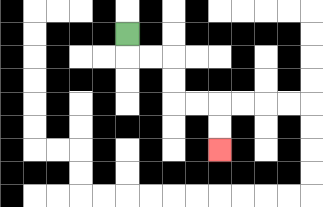{'start': '[5, 1]', 'end': '[9, 6]', 'path_directions': 'D,R,R,D,D,R,R,D,D', 'path_coordinates': '[[5, 1], [5, 2], [6, 2], [7, 2], [7, 3], [7, 4], [8, 4], [9, 4], [9, 5], [9, 6]]'}